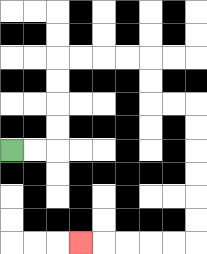{'start': '[0, 6]', 'end': '[3, 10]', 'path_directions': 'R,R,U,U,U,U,R,R,R,R,D,D,R,R,D,D,D,D,D,D,L,L,L,L,L', 'path_coordinates': '[[0, 6], [1, 6], [2, 6], [2, 5], [2, 4], [2, 3], [2, 2], [3, 2], [4, 2], [5, 2], [6, 2], [6, 3], [6, 4], [7, 4], [8, 4], [8, 5], [8, 6], [8, 7], [8, 8], [8, 9], [8, 10], [7, 10], [6, 10], [5, 10], [4, 10], [3, 10]]'}